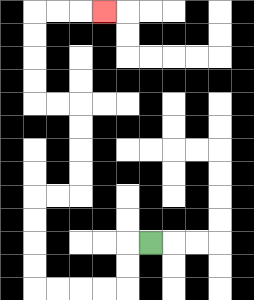{'start': '[6, 10]', 'end': '[4, 0]', 'path_directions': 'L,D,D,L,L,L,L,U,U,U,U,R,R,U,U,U,U,L,L,U,U,U,U,R,R,R', 'path_coordinates': '[[6, 10], [5, 10], [5, 11], [5, 12], [4, 12], [3, 12], [2, 12], [1, 12], [1, 11], [1, 10], [1, 9], [1, 8], [2, 8], [3, 8], [3, 7], [3, 6], [3, 5], [3, 4], [2, 4], [1, 4], [1, 3], [1, 2], [1, 1], [1, 0], [2, 0], [3, 0], [4, 0]]'}